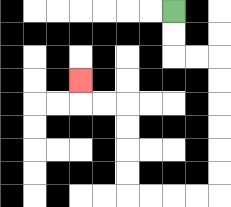{'start': '[7, 0]', 'end': '[3, 3]', 'path_directions': 'D,D,R,R,D,D,D,D,D,D,L,L,L,L,U,U,U,U,L,L,U', 'path_coordinates': '[[7, 0], [7, 1], [7, 2], [8, 2], [9, 2], [9, 3], [9, 4], [9, 5], [9, 6], [9, 7], [9, 8], [8, 8], [7, 8], [6, 8], [5, 8], [5, 7], [5, 6], [5, 5], [5, 4], [4, 4], [3, 4], [3, 3]]'}